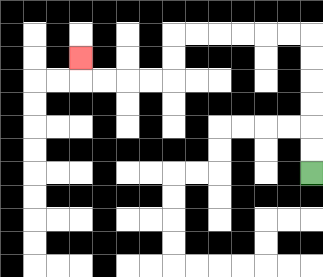{'start': '[13, 7]', 'end': '[3, 2]', 'path_directions': 'U,U,U,U,U,U,L,L,L,L,L,L,D,D,L,L,L,L,U', 'path_coordinates': '[[13, 7], [13, 6], [13, 5], [13, 4], [13, 3], [13, 2], [13, 1], [12, 1], [11, 1], [10, 1], [9, 1], [8, 1], [7, 1], [7, 2], [7, 3], [6, 3], [5, 3], [4, 3], [3, 3], [3, 2]]'}